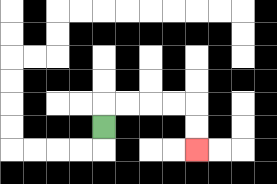{'start': '[4, 5]', 'end': '[8, 6]', 'path_directions': 'U,R,R,R,R,D,D', 'path_coordinates': '[[4, 5], [4, 4], [5, 4], [6, 4], [7, 4], [8, 4], [8, 5], [8, 6]]'}